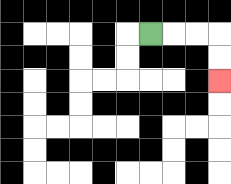{'start': '[6, 1]', 'end': '[9, 3]', 'path_directions': 'R,R,R,D,D', 'path_coordinates': '[[6, 1], [7, 1], [8, 1], [9, 1], [9, 2], [9, 3]]'}